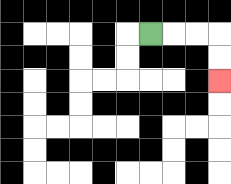{'start': '[6, 1]', 'end': '[9, 3]', 'path_directions': 'R,R,R,D,D', 'path_coordinates': '[[6, 1], [7, 1], [8, 1], [9, 1], [9, 2], [9, 3]]'}